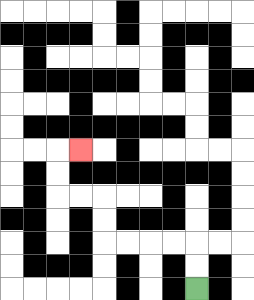{'start': '[8, 12]', 'end': '[3, 6]', 'path_directions': 'U,U,L,L,L,L,U,U,L,L,U,U,R', 'path_coordinates': '[[8, 12], [8, 11], [8, 10], [7, 10], [6, 10], [5, 10], [4, 10], [4, 9], [4, 8], [3, 8], [2, 8], [2, 7], [2, 6], [3, 6]]'}